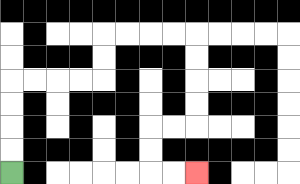{'start': '[0, 7]', 'end': '[8, 7]', 'path_directions': 'U,U,U,U,R,R,R,R,U,U,R,R,R,R,D,D,D,D,L,L,D,D,R,R', 'path_coordinates': '[[0, 7], [0, 6], [0, 5], [0, 4], [0, 3], [1, 3], [2, 3], [3, 3], [4, 3], [4, 2], [4, 1], [5, 1], [6, 1], [7, 1], [8, 1], [8, 2], [8, 3], [8, 4], [8, 5], [7, 5], [6, 5], [6, 6], [6, 7], [7, 7], [8, 7]]'}